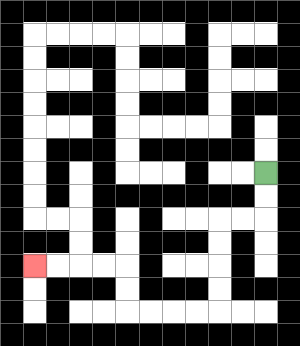{'start': '[11, 7]', 'end': '[1, 11]', 'path_directions': 'D,D,L,L,D,D,D,D,L,L,L,L,U,U,L,L,L,L', 'path_coordinates': '[[11, 7], [11, 8], [11, 9], [10, 9], [9, 9], [9, 10], [9, 11], [9, 12], [9, 13], [8, 13], [7, 13], [6, 13], [5, 13], [5, 12], [5, 11], [4, 11], [3, 11], [2, 11], [1, 11]]'}